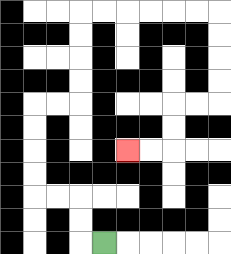{'start': '[4, 10]', 'end': '[5, 6]', 'path_directions': 'L,U,U,L,L,U,U,U,U,R,R,U,U,U,U,R,R,R,R,R,R,D,D,D,D,L,L,D,D,L,L', 'path_coordinates': '[[4, 10], [3, 10], [3, 9], [3, 8], [2, 8], [1, 8], [1, 7], [1, 6], [1, 5], [1, 4], [2, 4], [3, 4], [3, 3], [3, 2], [3, 1], [3, 0], [4, 0], [5, 0], [6, 0], [7, 0], [8, 0], [9, 0], [9, 1], [9, 2], [9, 3], [9, 4], [8, 4], [7, 4], [7, 5], [7, 6], [6, 6], [5, 6]]'}